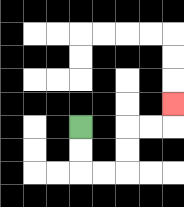{'start': '[3, 5]', 'end': '[7, 4]', 'path_directions': 'D,D,R,R,U,U,R,R,U', 'path_coordinates': '[[3, 5], [3, 6], [3, 7], [4, 7], [5, 7], [5, 6], [5, 5], [6, 5], [7, 5], [7, 4]]'}